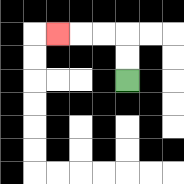{'start': '[5, 3]', 'end': '[2, 1]', 'path_directions': 'U,U,L,L,L', 'path_coordinates': '[[5, 3], [5, 2], [5, 1], [4, 1], [3, 1], [2, 1]]'}